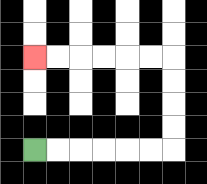{'start': '[1, 6]', 'end': '[1, 2]', 'path_directions': 'R,R,R,R,R,R,U,U,U,U,L,L,L,L,L,L', 'path_coordinates': '[[1, 6], [2, 6], [3, 6], [4, 6], [5, 6], [6, 6], [7, 6], [7, 5], [7, 4], [7, 3], [7, 2], [6, 2], [5, 2], [4, 2], [3, 2], [2, 2], [1, 2]]'}